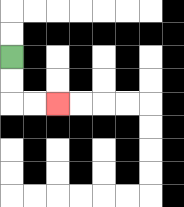{'start': '[0, 2]', 'end': '[2, 4]', 'path_directions': 'D,D,R,R', 'path_coordinates': '[[0, 2], [0, 3], [0, 4], [1, 4], [2, 4]]'}